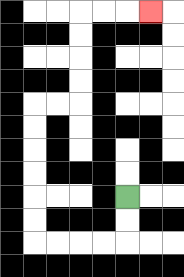{'start': '[5, 8]', 'end': '[6, 0]', 'path_directions': 'D,D,L,L,L,L,U,U,U,U,U,U,R,R,U,U,U,U,R,R,R', 'path_coordinates': '[[5, 8], [5, 9], [5, 10], [4, 10], [3, 10], [2, 10], [1, 10], [1, 9], [1, 8], [1, 7], [1, 6], [1, 5], [1, 4], [2, 4], [3, 4], [3, 3], [3, 2], [3, 1], [3, 0], [4, 0], [5, 0], [6, 0]]'}